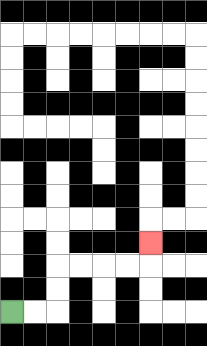{'start': '[0, 13]', 'end': '[6, 10]', 'path_directions': 'R,R,U,U,R,R,R,R,U', 'path_coordinates': '[[0, 13], [1, 13], [2, 13], [2, 12], [2, 11], [3, 11], [4, 11], [5, 11], [6, 11], [6, 10]]'}